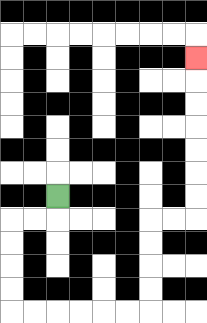{'start': '[2, 8]', 'end': '[8, 2]', 'path_directions': 'D,L,L,D,D,D,D,R,R,R,R,R,R,U,U,U,U,R,R,U,U,U,U,U,U,U', 'path_coordinates': '[[2, 8], [2, 9], [1, 9], [0, 9], [0, 10], [0, 11], [0, 12], [0, 13], [1, 13], [2, 13], [3, 13], [4, 13], [5, 13], [6, 13], [6, 12], [6, 11], [6, 10], [6, 9], [7, 9], [8, 9], [8, 8], [8, 7], [8, 6], [8, 5], [8, 4], [8, 3], [8, 2]]'}